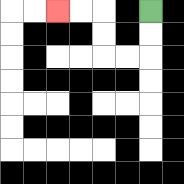{'start': '[6, 0]', 'end': '[2, 0]', 'path_directions': 'D,D,L,L,U,U,L,L', 'path_coordinates': '[[6, 0], [6, 1], [6, 2], [5, 2], [4, 2], [4, 1], [4, 0], [3, 0], [2, 0]]'}